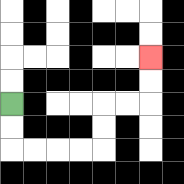{'start': '[0, 4]', 'end': '[6, 2]', 'path_directions': 'D,D,R,R,R,R,U,U,R,R,U,U', 'path_coordinates': '[[0, 4], [0, 5], [0, 6], [1, 6], [2, 6], [3, 6], [4, 6], [4, 5], [4, 4], [5, 4], [6, 4], [6, 3], [6, 2]]'}